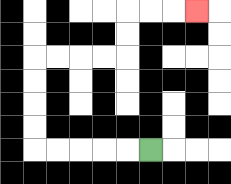{'start': '[6, 6]', 'end': '[8, 0]', 'path_directions': 'L,L,L,L,L,U,U,U,U,R,R,R,R,U,U,R,R,R', 'path_coordinates': '[[6, 6], [5, 6], [4, 6], [3, 6], [2, 6], [1, 6], [1, 5], [1, 4], [1, 3], [1, 2], [2, 2], [3, 2], [4, 2], [5, 2], [5, 1], [5, 0], [6, 0], [7, 0], [8, 0]]'}